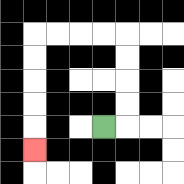{'start': '[4, 5]', 'end': '[1, 6]', 'path_directions': 'R,U,U,U,U,L,L,L,L,D,D,D,D,D', 'path_coordinates': '[[4, 5], [5, 5], [5, 4], [5, 3], [5, 2], [5, 1], [4, 1], [3, 1], [2, 1], [1, 1], [1, 2], [1, 3], [1, 4], [1, 5], [1, 6]]'}